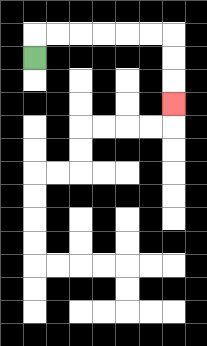{'start': '[1, 2]', 'end': '[7, 4]', 'path_directions': 'U,R,R,R,R,R,R,D,D,D', 'path_coordinates': '[[1, 2], [1, 1], [2, 1], [3, 1], [4, 1], [5, 1], [6, 1], [7, 1], [7, 2], [7, 3], [7, 4]]'}